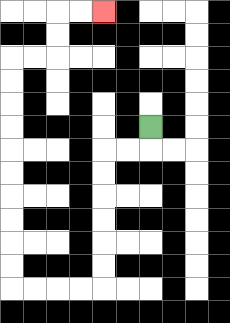{'start': '[6, 5]', 'end': '[4, 0]', 'path_directions': 'D,L,L,D,D,D,D,D,D,L,L,L,L,U,U,U,U,U,U,U,U,U,U,R,R,U,U,R,R', 'path_coordinates': '[[6, 5], [6, 6], [5, 6], [4, 6], [4, 7], [4, 8], [4, 9], [4, 10], [4, 11], [4, 12], [3, 12], [2, 12], [1, 12], [0, 12], [0, 11], [0, 10], [0, 9], [0, 8], [0, 7], [0, 6], [0, 5], [0, 4], [0, 3], [0, 2], [1, 2], [2, 2], [2, 1], [2, 0], [3, 0], [4, 0]]'}